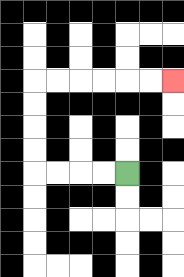{'start': '[5, 7]', 'end': '[7, 3]', 'path_directions': 'L,L,L,L,U,U,U,U,R,R,R,R,R,R', 'path_coordinates': '[[5, 7], [4, 7], [3, 7], [2, 7], [1, 7], [1, 6], [1, 5], [1, 4], [1, 3], [2, 3], [3, 3], [4, 3], [5, 3], [6, 3], [7, 3]]'}